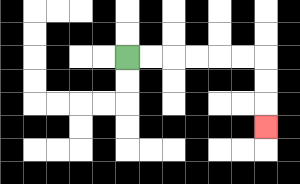{'start': '[5, 2]', 'end': '[11, 5]', 'path_directions': 'R,R,R,R,R,R,D,D,D', 'path_coordinates': '[[5, 2], [6, 2], [7, 2], [8, 2], [9, 2], [10, 2], [11, 2], [11, 3], [11, 4], [11, 5]]'}